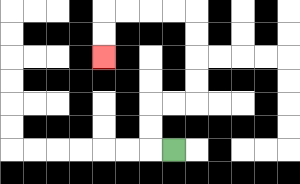{'start': '[7, 6]', 'end': '[4, 2]', 'path_directions': 'L,U,U,R,R,U,U,U,U,L,L,L,L,D,D', 'path_coordinates': '[[7, 6], [6, 6], [6, 5], [6, 4], [7, 4], [8, 4], [8, 3], [8, 2], [8, 1], [8, 0], [7, 0], [6, 0], [5, 0], [4, 0], [4, 1], [4, 2]]'}